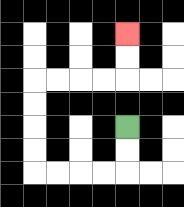{'start': '[5, 5]', 'end': '[5, 1]', 'path_directions': 'D,D,L,L,L,L,U,U,U,U,R,R,R,R,U,U', 'path_coordinates': '[[5, 5], [5, 6], [5, 7], [4, 7], [3, 7], [2, 7], [1, 7], [1, 6], [1, 5], [1, 4], [1, 3], [2, 3], [3, 3], [4, 3], [5, 3], [5, 2], [5, 1]]'}